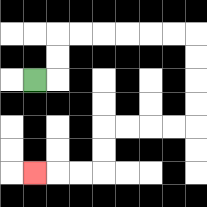{'start': '[1, 3]', 'end': '[1, 7]', 'path_directions': 'R,U,U,R,R,R,R,R,R,D,D,D,D,L,L,L,L,D,D,L,L,L', 'path_coordinates': '[[1, 3], [2, 3], [2, 2], [2, 1], [3, 1], [4, 1], [5, 1], [6, 1], [7, 1], [8, 1], [8, 2], [8, 3], [8, 4], [8, 5], [7, 5], [6, 5], [5, 5], [4, 5], [4, 6], [4, 7], [3, 7], [2, 7], [1, 7]]'}